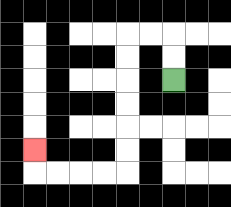{'start': '[7, 3]', 'end': '[1, 6]', 'path_directions': 'U,U,L,L,D,D,D,D,D,D,L,L,L,L,U', 'path_coordinates': '[[7, 3], [7, 2], [7, 1], [6, 1], [5, 1], [5, 2], [5, 3], [5, 4], [5, 5], [5, 6], [5, 7], [4, 7], [3, 7], [2, 7], [1, 7], [1, 6]]'}